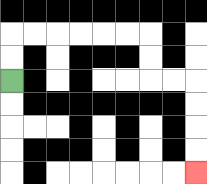{'start': '[0, 3]', 'end': '[8, 7]', 'path_directions': 'U,U,R,R,R,R,R,R,D,D,R,R,D,D,D,D', 'path_coordinates': '[[0, 3], [0, 2], [0, 1], [1, 1], [2, 1], [3, 1], [4, 1], [5, 1], [6, 1], [6, 2], [6, 3], [7, 3], [8, 3], [8, 4], [8, 5], [8, 6], [8, 7]]'}